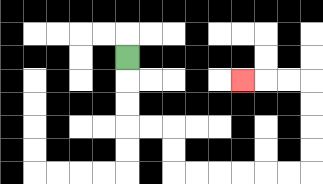{'start': '[5, 2]', 'end': '[10, 3]', 'path_directions': 'D,D,D,R,R,D,D,R,R,R,R,R,R,U,U,U,U,L,L,L', 'path_coordinates': '[[5, 2], [5, 3], [5, 4], [5, 5], [6, 5], [7, 5], [7, 6], [7, 7], [8, 7], [9, 7], [10, 7], [11, 7], [12, 7], [13, 7], [13, 6], [13, 5], [13, 4], [13, 3], [12, 3], [11, 3], [10, 3]]'}